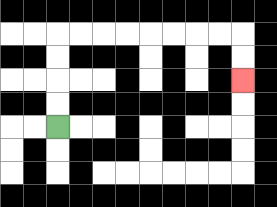{'start': '[2, 5]', 'end': '[10, 3]', 'path_directions': 'U,U,U,U,R,R,R,R,R,R,R,R,D,D', 'path_coordinates': '[[2, 5], [2, 4], [2, 3], [2, 2], [2, 1], [3, 1], [4, 1], [5, 1], [6, 1], [7, 1], [8, 1], [9, 1], [10, 1], [10, 2], [10, 3]]'}